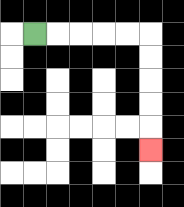{'start': '[1, 1]', 'end': '[6, 6]', 'path_directions': 'R,R,R,R,R,D,D,D,D,D', 'path_coordinates': '[[1, 1], [2, 1], [3, 1], [4, 1], [5, 1], [6, 1], [6, 2], [6, 3], [6, 4], [6, 5], [6, 6]]'}